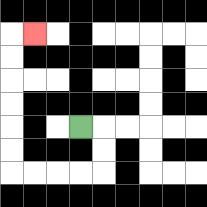{'start': '[3, 5]', 'end': '[1, 1]', 'path_directions': 'R,D,D,L,L,L,L,U,U,U,U,U,U,R', 'path_coordinates': '[[3, 5], [4, 5], [4, 6], [4, 7], [3, 7], [2, 7], [1, 7], [0, 7], [0, 6], [0, 5], [0, 4], [0, 3], [0, 2], [0, 1], [1, 1]]'}